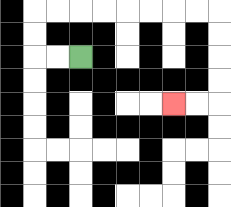{'start': '[3, 2]', 'end': '[7, 4]', 'path_directions': 'L,L,U,U,R,R,R,R,R,R,R,R,D,D,D,D,L,L', 'path_coordinates': '[[3, 2], [2, 2], [1, 2], [1, 1], [1, 0], [2, 0], [3, 0], [4, 0], [5, 0], [6, 0], [7, 0], [8, 0], [9, 0], [9, 1], [9, 2], [9, 3], [9, 4], [8, 4], [7, 4]]'}